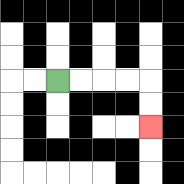{'start': '[2, 3]', 'end': '[6, 5]', 'path_directions': 'R,R,R,R,D,D', 'path_coordinates': '[[2, 3], [3, 3], [4, 3], [5, 3], [6, 3], [6, 4], [6, 5]]'}